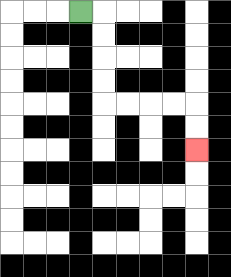{'start': '[3, 0]', 'end': '[8, 6]', 'path_directions': 'R,D,D,D,D,R,R,R,R,D,D', 'path_coordinates': '[[3, 0], [4, 0], [4, 1], [4, 2], [4, 3], [4, 4], [5, 4], [6, 4], [7, 4], [8, 4], [8, 5], [8, 6]]'}